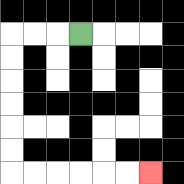{'start': '[3, 1]', 'end': '[6, 7]', 'path_directions': 'L,L,L,D,D,D,D,D,D,R,R,R,R,R,R', 'path_coordinates': '[[3, 1], [2, 1], [1, 1], [0, 1], [0, 2], [0, 3], [0, 4], [0, 5], [0, 6], [0, 7], [1, 7], [2, 7], [3, 7], [4, 7], [5, 7], [6, 7]]'}